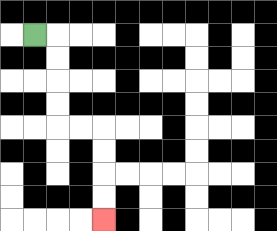{'start': '[1, 1]', 'end': '[4, 9]', 'path_directions': 'R,D,D,D,D,R,R,D,D,D,D', 'path_coordinates': '[[1, 1], [2, 1], [2, 2], [2, 3], [2, 4], [2, 5], [3, 5], [4, 5], [4, 6], [4, 7], [4, 8], [4, 9]]'}